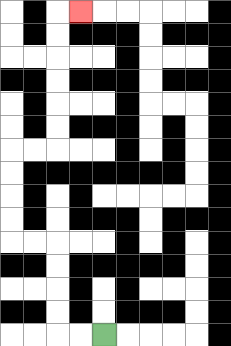{'start': '[4, 14]', 'end': '[3, 0]', 'path_directions': 'L,L,U,U,U,U,L,L,U,U,U,U,R,R,U,U,U,U,U,U,R', 'path_coordinates': '[[4, 14], [3, 14], [2, 14], [2, 13], [2, 12], [2, 11], [2, 10], [1, 10], [0, 10], [0, 9], [0, 8], [0, 7], [0, 6], [1, 6], [2, 6], [2, 5], [2, 4], [2, 3], [2, 2], [2, 1], [2, 0], [3, 0]]'}